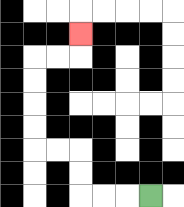{'start': '[6, 8]', 'end': '[3, 1]', 'path_directions': 'L,L,L,U,U,L,L,U,U,U,U,R,R,U', 'path_coordinates': '[[6, 8], [5, 8], [4, 8], [3, 8], [3, 7], [3, 6], [2, 6], [1, 6], [1, 5], [1, 4], [1, 3], [1, 2], [2, 2], [3, 2], [3, 1]]'}